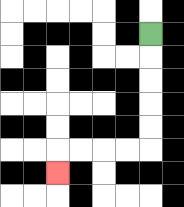{'start': '[6, 1]', 'end': '[2, 7]', 'path_directions': 'D,D,D,D,D,L,L,L,L,D', 'path_coordinates': '[[6, 1], [6, 2], [6, 3], [6, 4], [6, 5], [6, 6], [5, 6], [4, 6], [3, 6], [2, 6], [2, 7]]'}